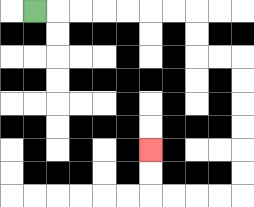{'start': '[1, 0]', 'end': '[6, 6]', 'path_directions': 'R,R,R,R,R,R,R,D,D,R,R,D,D,D,D,D,D,L,L,L,L,U,U', 'path_coordinates': '[[1, 0], [2, 0], [3, 0], [4, 0], [5, 0], [6, 0], [7, 0], [8, 0], [8, 1], [8, 2], [9, 2], [10, 2], [10, 3], [10, 4], [10, 5], [10, 6], [10, 7], [10, 8], [9, 8], [8, 8], [7, 8], [6, 8], [6, 7], [6, 6]]'}